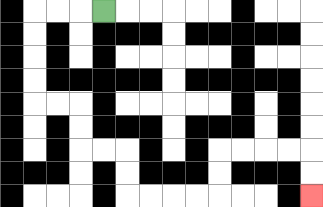{'start': '[4, 0]', 'end': '[13, 8]', 'path_directions': 'L,L,L,D,D,D,D,R,R,D,D,R,R,D,D,R,R,R,R,U,U,R,R,R,R,D,D', 'path_coordinates': '[[4, 0], [3, 0], [2, 0], [1, 0], [1, 1], [1, 2], [1, 3], [1, 4], [2, 4], [3, 4], [3, 5], [3, 6], [4, 6], [5, 6], [5, 7], [5, 8], [6, 8], [7, 8], [8, 8], [9, 8], [9, 7], [9, 6], [10, 6], [11, 6], [12, 6], [13, 6], [13, 7], [13, 8]]'}